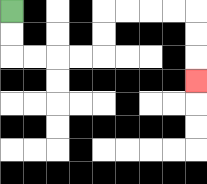{'start': '[0, 0]', 'end': '[8, 3]', 'path_directions': 'D,D,R,R,R,R,U,U,R,R,R,R,D,D,D', 'path_coordinates': '[[0, 0], [0, 1], [0, 2], [1, 2], [2, 2], [3, 2], [4, 2], [4, 1], [4, 0], [5, 0], [6, 0], [7, 0], [8, 0], [8, 1], [8, 2], [8, 3]]'}